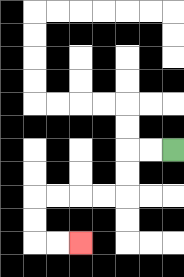{'start': '[7, 6]', 'end': '[3, 10]', 'path_directions': 'L,L,D,D,L,L,L,L,D,D,R,R', 'path_coordinates': '[[7, 6], [6, 6], [5, 6], [5, 7], [5, 8], [4, 8], [3, 8], [2, 8], [1, 8], [1, 9], [1, 10], [2, 10], [3, 10]]'}